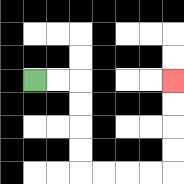{'start': '[1, 3]', 'end': '[7, 3]', 'path_directions': 'R,R,D,D,D,D,R,R,R,R,U,U,U,U', 'path_coordinates': '[[1, 3], [2, 3], [3, 3], [3, 4], [3, 5], [3, 6], [3, 7], [4, 7], [5, 7], [6, 7], [7, 7], [7, 6], [7, 5], [7, 4], [7, 3]]'}